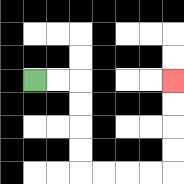{'start': '[1, 3]', 'end': '[7, 3]', 'path_directions': 'R,R,D,D,D,D,R,R,R,R,U,U,U,U', 'path_coordinates': '[[1, 3], [2, 3], [3, 3], [3, 4], [3, 5], [3, 6], [3, 7], [4, 7], [5, 7], [6, 7], [7, 7], [7, 6], [7, 5], [7, 4], [7, 3]]'}